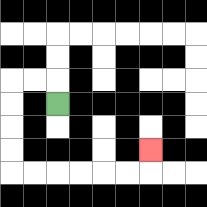{'start': '[2, 4]', 'end': '[6, 6]', 'path_directions': 'U,L,L,D,D,D,D,R,R,R,R,R,R,U', 'path_coordinates': '[[2, 4], [2, 3], [1, 3], [0, 3], [0, 4], [0, 5], [0, 6], [0, 7], [1, 7], [2, 7], [3, 7], [4, 7], [5, 7], [6, 7], [6, 6]]'}